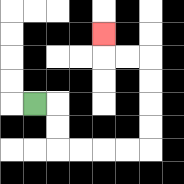{'start': '[1, 4]', 'end': '[4, 1]', 'path_directions': 'R,D,D,R,R,R,R,U,U,U,U,L,L,U', 'path_coordinates': '[[1, 4], [2, 4], [2, 5], [2, 6], [3, 6], [4, 6], [5, 6], [6, 6], [6, 5], [6, 4], [6, 3], [6, 2], [5, 2], [4, 2], [4, 1]]'}